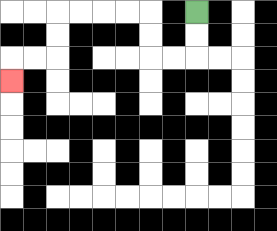{'start': '[8, 0]', 'end': '[0, 3]', 'path_directions': 'D,D,L,L,U,U,L,L,L,L,D,D,L,L,D', 'path_coordinates': '[[8, 0], [8, 1], [8, 2], [7, 2], [6, 2], [6, 1], [6, 0], [5, 0], [4, 0], [3, 0], [2, 0], [2, 1], [2, 2], [1, 2], [0, 2], [0, 3]]'}